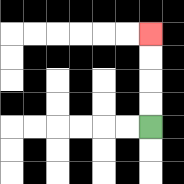{'start': '[6, 5]', 'end': '[6, 1]', 'path_directions': 'U,U,U,U', 'path_coordinates': '[[6, 5], [6, 4], [6, 3], [6, 2], [6, 1]]'}